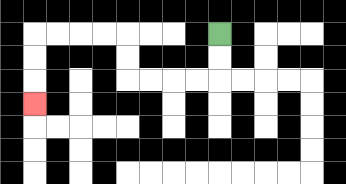{'start': '[9, 1]', 'end': '[1, 4]', 'path_directions': 'D,D,L,L,L,L,U,U,L,L,L,L,D,D,D', 'path_coordinates': '[[9, 1], [9, 2], [9, 3], [8, 3], [7, 3], [6, 3], [5, 3], [5, 2], [5, 1], [4, 1], [3, 1], [2, 1], [1, 1], [1, 2], [1, 3], [1, 4]]'}